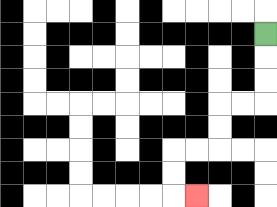{'start': '[11, 1]', 'end': '[8, 8]', 'path_directions': 'D,D,D,L,L,D,D,L,L,D,D,R', 'path_coordinates': '[[11, 1], [11, 2], [11, 3], [11, 4], [10, 4], [9, 4], [9, 5], [9, 6], [8, 6], [7, 6], [7, 7], [7, 8], [8, 8]]'}